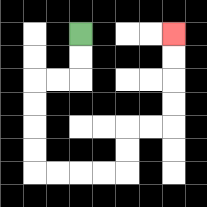{'start': '[3, 1]', 'end': '[7, 1]', 'path_directions': 'D,D,L,L,D,D,D,D,R,R,R,R,U,U,R,R,U,U,U,U', 'path_coordinates': '[[3, 1], [3, 2], [3, 3], [2, 3], [1, 3], [1, 4], [1, 5], [1, 6], [1, 7], [2, 7], [3, 7], [4, 7], [5, 7], [5, 6], [5, 5], [6, 5], [7, 5], [7, 4], [7, 3], [7, 2], [7, 1]]'}